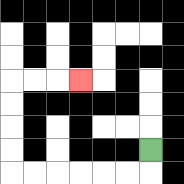{'start': '[6, 6]', 'end': '[3, 3]', 'path_directions': 'D,L,L,L,L,L,L,U,U,U,U,R,R,R', 'path_coordinates': '[[6, 6], [6, 7], [5, 7], [4, 7], [3, 7], [2, 7], [1, 7], [0, 7], [0, 6], [0, 5], [0, 4], [0, 3], [1, 3], [2, 3], [3, 3]]'}